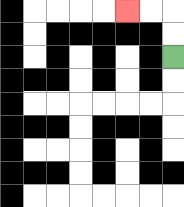{'start': '[7, 2]', 'end': '[5, 0]', 'path_directions': 'U,U,L,L', 'path_coordinates': '[[7, 2], [7, 1], [7, 0], [6, 0], [5, 0]]'}